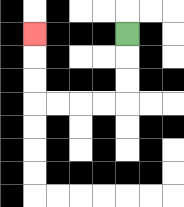{'start': '[5, 1]', 'end': '[1, 1]', 'path_directions': 'D,D,D,L,L,L,L,U,U,U', 'path_coordinates': '[[5, 1], [5, 2], [5, 3], [5, 4], [4, 4], [3, 4], [2, 4], [1, 4], [1, 3], [1, 2], [1, 1]]'}